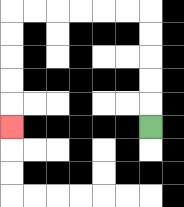{'start': '[6, 5]', 'end': '[0, 5]', 'path_directions': 'U,U,U,U,U,L,L,L,L,L,L,D,D,D,D,D', 'path_coordinates': '[[6, 5], [6, 4], [6, 3], [6, 2], [6, 1], [6, 0], [5, 0], [4, 0], [3, 0], [2, 0], [1, 0], [0, 0], [0, 1], [0, 2], [0, 3], [0, 4], [0, 5]]'}